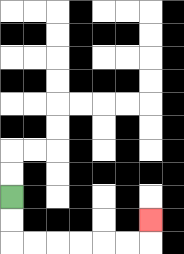{'start': '[0, 8]', 'end': '[6, 9]', 'path_directions': 'D,D,R,R,R,R,R,R,U', 'path_coordinates': '[[0, 8], [0, 9], [0, 10], [1, 10], [2, 10], [3, 10], [4, 10], [5, 10], [6, 10], [6, 9]]'}